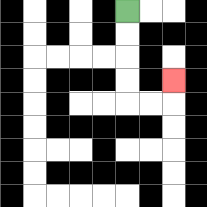{'start': '[5, 0]', 'end': '[7, 3]', 'path_directions': 'D,D,D,D,R,R,U', 'path_coordinates': '[[5, 0], [5, 1], [5, 2], [5, 3], [5, 4], [6, 4], [7, 4], [7, 3]]'}